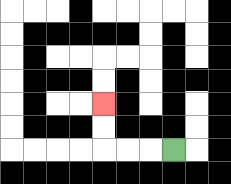{'start': '[7, 6]', 'end': '[4, 4]', 'path_directions': 'L,L,L,U,U', 'path_coordinates': '[[7, 6], [6, 6], [5, 6], [4, 6], [4, 5], [4, 4]]'}